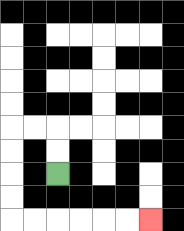{'start': '[2, 7]', 'end': '[6, 9]', 'path_directions': 'U,U,L,L,D,D,D,D,R,R,R,R,R,R', 'path_coordinates': '[[2, 7], [2, 6], [2, 5], [1, 5], [0, 5], [0, 6], [0, 7], [0, 8], [0, 9], [1, 9], [2, 9], [3, 9], [4, 9], [5, 9], [6, 9]]'}